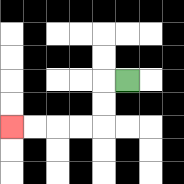{'start': '[5, 3]', 'end': '[0, 5]', 'path_directions': 'L,D,D,L,L,L,L', 'path_coordinates': '[[5, 3], [4, 3], [4, 4], [4, 5], [3, 5], [2, 5], [1, 5], [0, 5]]'}